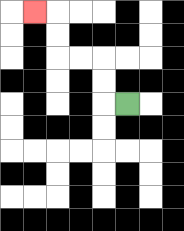{'start': '[5, 4]', 'end': '[1, 0]', 'path_directions': 'L,U,U,L,L,U,U,L', 'path_coordinates': '[[5, 4], [4, 4], [4, 3], [4, 2], [3, 2], [2, 2], [2, 1], [2, 0], [1, 0]]'}